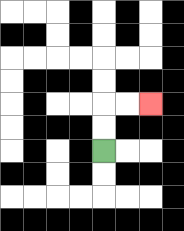{'start': '[4, 6]', 'end': '[6, 4]', 'path_directions': 'U,U,R,R', 'path_coordinates': '[[4, 6], [4, 5], [4, 4], [5, 4], [6, 4]]'}